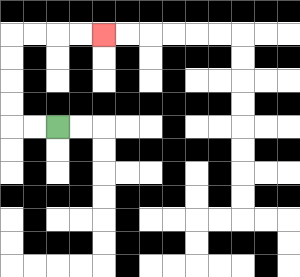{'start': '[2, 5]', 'end': '[4, 1]', 'path_directions': 'L,L,U,U,U,U,R,R,R,R', 'path_coordinates': '[[2, 5], [1, 5], [0, 5], [0, 4], [0, 3], [0, 2], [0, 1], [1, 1], [2, 1], [3, 1], [4, 1]]'}